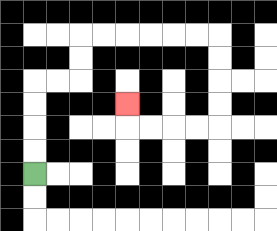{'start': '[1, 7]', 'end': '[5, 4]', 'path_directions': 'U,U,U,U,R,R,U,U,R,R,R,R,R,R,D,D,D,D,L,L,L,L,U', 'path_coordinates': '[[1, 7], [1, 6], [1, 5], [1, 4], [1, 3], [2, 3], [3, 3], [3, 2], [3, 1], [4, 1], [5, 1], [6, 1], [7, 1], [8, 1], [9, 1], [9, 2], [9, 3], [9, 4], [9, 5], [8, 5], [7, 5], [6, 5], [5, 5], [5, 4]]'}